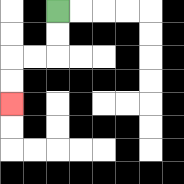{'start': '[2, 0]', 'end': '[0, 4]', 'path_directions': 'D,D,L,L,D,D', 'path_coordinates': '[[2, 0], [2, 1], [2, 2], [1, 2], [0, 2], [0, 3], [0, 4]]'}